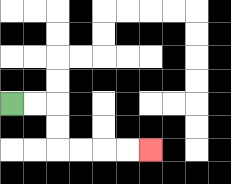{'start': '[0, 4]', 'end': '[6, 6]', 'path_directions': 'R,R,D,D,R,R,R,R', 'path_coordinates': '[[0, 4], [1, 4], [2, 4], [2, 5], [2, 6], [3, 6], [4, 6], [5, 6], [6, 6]]'}